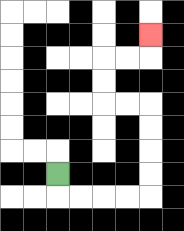{'start': '[2, 7]', 'end': '[6, 1]', 'path_directions': 'D,R,R,R,R,U,U,U,U,L,L,U,U,R,R,U', 'path_coordinates': '[[2, 7], [2, 8], [3, 8], [4, 8], [5, 8], [6, 8], [6, 7], [6, 6], [6, 5], [6, 4], [5, 4], [4, 4], [4, 3], [4, 2], [5, 2], [6, 2], [6, 1]]'}